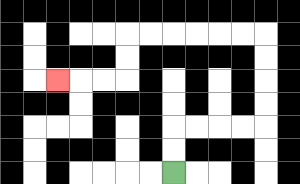{'start': '[7, 7]', 'end': '[2, 3]', 'path_directions': 'U,U,R,R,R,R,U,U,U,U,L,L,L,L,L,L,D,D,L,L,L', 'path_coordinates': '[[7, 7], [7, 6], [7, 5], [8, 5], [9, 5], [10, 5], [11, 5], [11, 4], [11, 3], [11, 2], [11, 1], [10, 1], [9, 1], [8, 1], [7, 1], [6, 1], [5, 1], [5, 2], [5, 3], [4, 3], [3, 3], [2, 3]]'}